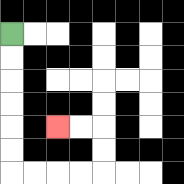{'start': '[0, 1]', 'end': '[2, 5]', 'path_directions': 'D,D,D,D,D,D,R,R,R,R,U,U,L,L', 'path_coordinates': '[[0, 1], [0, 2], [0, 3], [0, 4], [0, 5], [0, 6], [0, 7], [1, 7], [2, 7], [3, 7], [4, 7], [4, 6], [4, 5], [3, 5], [2, 5]]'}